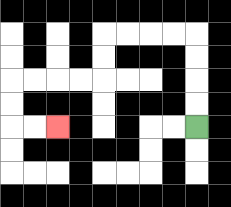{'start': '[8, 5]', 'end': '[2, 5]', 'path_directions': 'U,U,U,U,L,L,L,L,D,D,L,L,L,L,D,D,R,R', 'path_coordinates': '[[8, 5], [8, 4], [8, 3], [8, 2], [8, 1], [7, 1], [6, 1], [5, 1], [4, 1], [4, 2], [4, 3], [3, 3], [2, 3], [1, 3], [0, 3], [0, 4], [0, 5], [1, 5], [2, 5]]'}